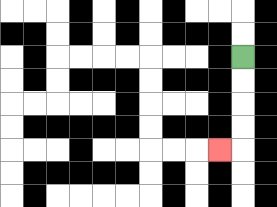{'start': '[10, 2]', 'end': '[9, 6]', 'path_directions': 'D,D,D,D,L', 'path_coordinates': '[[10, 2], [10, 3], [10, 4], [10, 5], [10, 6], [9, 6]]'}